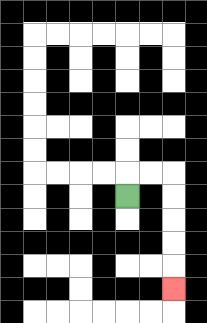{'start': '[5, 8]', 'end': '[7, 12]', 'path_directions': 'U,R,R,D,D,D,D,D', 'path_coordinates': '[[5, 8], [5, 7], [6, 7], [7, 7], [7, 8], [7, 9], [7, 10], [7, 11], [7, 12]]'}